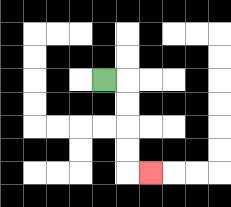{'start': '[4, 3]', 'end': '[6, 7]', 'path_directions': 'R,D,D,D,D,R', 'path_coordinates': '[[4, 3], [5, 3], [5, 4], [5, 5], [5, 6], [5, 7], [6, 7]]'}